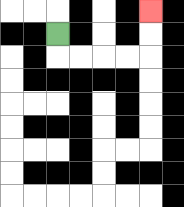{'start': '[2, 1]', 'end': '[6, 0]', 'path_directions': 'D,R,R,R,R,U,U', 'path_coordinates': '[[2, 1], [2, 2], [3, 2], [4, 2], [5, 2], [6, 2], [6, 1], [6, 0]]'}